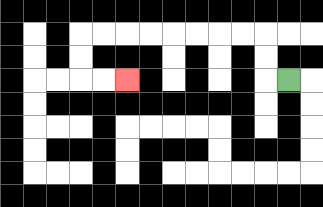{'start': '[12, 3]', 'end': '[5, 3]', 'path_directions': 'L,U,U,L,L,L,L,L,L,L,L,D,D,R,R', 'path_coordinates': '[[12, 3], [11, 3], [11, 2], [11, 1], [10, 1], [9, 1], [8, 1], [7, 1], [6, 1], [5, 1], [4, 1], [3, 1], [3, 2], [3, 3], [4, 3], [5, 3]]'}